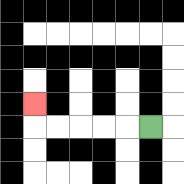{'start': '[6, 5]', 'end': '[1, 4]', 'path_directions': 'L,L,L,L,L,U', 'path_coordinates': '[[6, 5], [5, 5], [4, 5], [3, 5], [2, 5], [1, 5], [1, 4]]'}